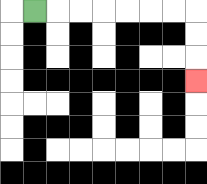{'start': '[1, 0]', 'end': '[8, 3]', 'path_directions': 'R,R,R,R,R,R,R,D,D,D', 'path_coordinates': '[[1, 0], [2, 0], [3, 0], [4, 0], [5, 0], [6, 0], [7, 0], [8, 0], [8, 1], [8, 2], [8, 3]]'}